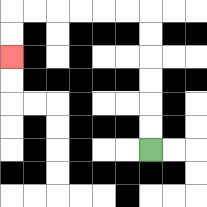{'start': '[6, 6]', 'end': '[0, 2]', 'path_directions': 'U,U,U,U,U,U,L,L,L,L,L,L,D,D', 'path_coordinates': '[[6, 6], [6, 5], [6, 4], [6, 3], [6, 2], [6, 1], [6, 0], [5, 0], [4, 0], [3, 0], [2, 0], [1, 0], [0, 0], [0, 1], [0, 2]]'}